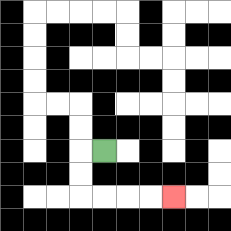{'start': '[4, 6]', 'end': '[7, 8]', 'path_directions': 'L,D,D,R,R,R,R', 'path_coordinates': '[[4, 6], [3, 6], [3, 7], [3, 8], [4, 8], [5, 8], [6, 8], [7, 8]]'}